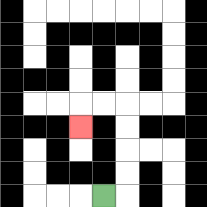{'start': '[4, 8]', 'end': '[3, 5]', 'path_directions': 'R,U,U,U,U,L,L,D', 'path_coordinates': '[[4, 8], [5, 8], [5, 7], [5, 6], [5, 5], [5, 4], [4, 4], [3, 4], [3, 5]]'}